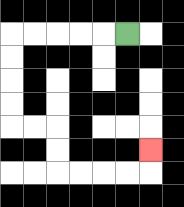{'start': '[5, 1]', 'end': '[6, 6]', 'path_directions': 'L,L,L,L,L,D,D,D,D,R,R,D,D,R,R,R,R,U', 'path_coordinates': '[[5, 1], [4, 1], [3, 1], [2, 1], [1, 1], [0, 1], [0, 2], [0, 3], [0, 4], [0, 5], [1, 5], [2, 5], [2, 6], [2, 7], [3, 7], [4, 7], [5, 7], [6, 7], [6, 6]]'}